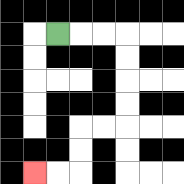{'start': '[2, 1]', 'end': '[1, 7]', 'path_directions': 'R,R,R,D,D,D,D,L,L,D,D,L,L', 'path_coordinates': '[[2, 1], [3, 1], [4, 1], [5, 1], [5, 2], [5, 3], [5, 4], [5, 5], [4, 5], [3, 5], [3, 6], [3, 7], [2, 7], [1, 7]]'}